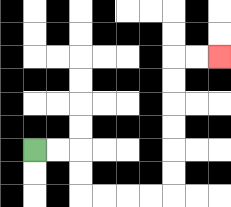{'start': '[1, 6]', 'end': '[9, 2]', 'path_directions': 'R,R,D,D,R,R,R,R,U,U,U,U,U,U,R,R', 'path_coordinates': '[[1, 6], [2, 6], [3, 6], [3, 7], [3, 8], [4, 8], [5, 8], [6, 8], [7, 8], [7, 7], [7, 6], [7, 5], [7, 4], [7, 3], [7, 2], [8, 2], [9, 2]]'}